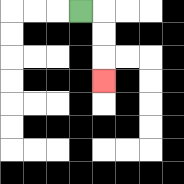{'start': '[3, 0]', 'end': '[4, 3]', 'path_directions': 'R,D,D,D', 'path_coordinates': '[[3, 0], [4, 0], [4, 1], [4, 2], [4, 3]]'}